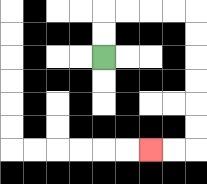{'start': '[4, 2]', 'end': '[6, 6]', 'path_directions': 'U,U,R,R,R,R,D,D,D,D,D,D,L,L', 'path_coordinates': '[[4, 2], [4, 1], [4, 0], [5, 0], [6, 0], [7, 0], [8, 0], [8, 1], [8, 2], [8, 3], [8, 4], [8, 5], [8, 6], [7, 6], [6, 6]]'}